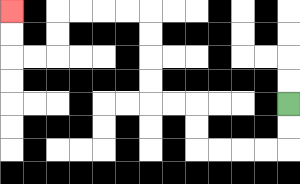{'start': '[12, 4]', 'end': '[0, 0]', 'path_directions': 'D,D,L,L,L,L,U,U,L,L,U,U,U,U,L,L,L,L,D,D,L,L,U,U', 'path_coordinates': '[[12, 4], [12, 5], [12, 6], [11, 6], [10, 6], [9, 6], [8, 6], [8, 5], [8, 4], [7, 4], [6, 4], [6, 3], [6, 2], [6, 1], [6, 0], [5, 0], [4, 0], [3, 0], [2, 0], [2, 1], [2, 2], [1, 2], [0, 2], [0, 1], [0, 0]]'}